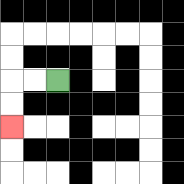{'start': '[2, 3]', 'end': '[0, 5]', 'path_directions': 'L,L,D,D', 'path_coordinates': '[[2, 3], [1, 3], [0, 3], [0, 4], [0, 5]]'}